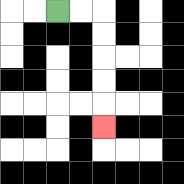{'start': '[2, 0]', 'end': '[4, 5]', 'path_directions': 'R,R,D,D,D,D,D', 'path_coordinates': '[[2, 0], [3, 0], [4, 0], [4, 1], [4, 2], [4, 3], [4, 4], [4, 5]]'}